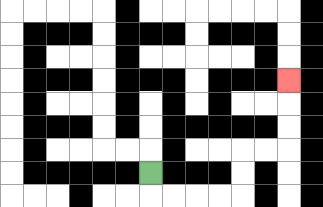{'start': '[6, 7]', 'end': '[12, 3]', 'path_directions': 'D,R,R,R,R,U,U,R,R,U,U,U', 'path_coordinates': '[[6, 7], [6, 8], [7, 8], [8, 8], [9, 8], [10, 8], [10, 7], [10, 6], [11, 6], [12, 6], [12, 5], [12, 4], [12, 3]]'}